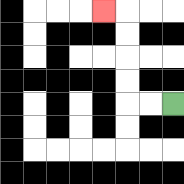{'start': '[7, 4]', 'end': '[4, 0]', 'path_directions': 'L,L,U,U,U,U,L', 'path_coordinates': '[[7, 4], [6, 4], [5, 4], [5, 3], [5, 2], [5, 1], [5, 0], [4, 0]]'}